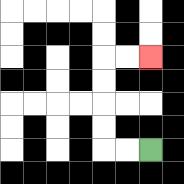{'start': '[6, 6]', 'end': '[6, 2]', 'path_directions': 'L,L,U,U,U,U,R,R', 'path_coordinates': '[[6, 6], [5, 6], [4, 6], [4, 5], [4, 4], [4, 3], [4, 2], [5, 2], [6, 2]]'}